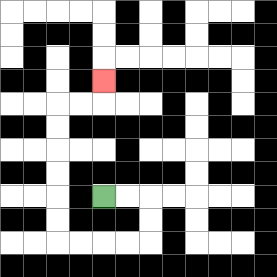{'start': '[4, 8]', 'end': '[4, 3]', 'path_directions': 'R,R,D,D,L,L,L,L,U,U,U,U,U,U,R,R,U', 'path_coordinates': '[[4, 8], [5, 8], [6, 8], [6, 9], [6, 10], [5, 10], [4, 10], [3, 10], [2, 10], [2, 9], [2, 8], [2, 7], [2, 6], [2, 5], [2, 4], [3, 4], [4, 4], [4, 3]]'}